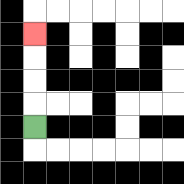{'start': '[1, 5]', 'end': '[1, 1]', 'path_directions': 'U,U,U,U', 'path_coordinates': '[[1, 5], [1, 4], [1, 3], [1, 2], [1, 1]]'}